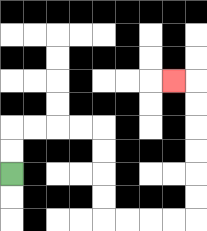{'start': '[0, 7]', 'end': '[7, 3]', 'path_directions': 'U,U,R,R,R,R,D,D,D,D,R,R,R,R,U,U,U,U,U,U,L', 'path_coordinates': '[[0, 7], [0, 6], [0, 5], [1, 5], [2, 5], [3, 5], [4, 5], [4, 6], [4, 7], [4, 8], [4, 9], [5, 9], [6, 9], [7, 9], [8, 9], [8, 8], [8, 7], [8, 6], [8, 5], [8, 4], [8, 3], [7, 3]]'}